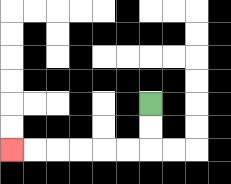{'start': '[6, 4]', 'end': '[0, 6]', 'path_directions': 'D,D,L,L,L,L,L,L', 'path_coordinates': '[[6, 4], [6, 5], [6, 6], [5, 6], [4, 6], [3, 6], [2, 6], [1, 6], [0, 6]]'}